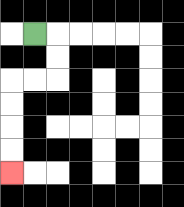{'start': '[1, 1]', 'end': '[0, 7]', 'path_directions': 'R,D,D,L,L,D,D,D,D', 'path_coordinates': '[[1, 1], [2, 1], [2, 2], [2, 3], [1, 3], [0, 3], [0, 4], [0, 5], [0, 6], [0, 7]]'}